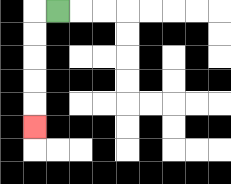{'start': '[2, 0]', 'end': '[1, 5]', 'path_directions': 'L,D,D,D,D,D', 'path_coordinates': '[[2, 0], [1, 0], [1, 1], [1, 2], [1, 3], [1, 4], [1, 5]]'}